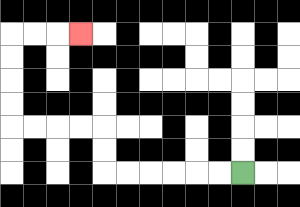{'start': '[10, 7]', 'end': '[3, 1]', 'path_directions': 'L,L,L,L,L,L,U,U,L,L,L,L,U,U,U,U,R,R,R', 'path_coordinates': '[[10, 7], [9, 7], [8, 7], [7, 7], [6, 7], [5, 7], [4, 7], [4, 6], [4, 5], [3, 5], [2, 5], [1, 5], [0, 5], [0, 4], [0, 3], [0, 2], [0, 1], [1, 1], [2, 1], [3, 1]]'}